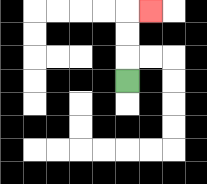{'start': '[5, 3]', 'end': '[6, 0]', 'path_directions': 'U,U,U,R', 'path_coordinates': '[[5, 3], [5, 2], [5, 1], [5, 0], [6, 0]]'}